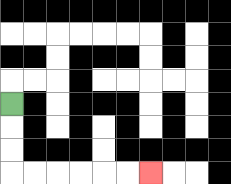{'start': '[0, 4]', 'end': '[6, 7]', 'path_directions': 'D,D,D,R,R,R,R,R,R', 'path_coordinates': '[[0, 4], [0, 5], [0, 6], [0, 7], [1, 7], [2, 7], [3, 7], [4, 7], [5, 7], [6, 7]]'}